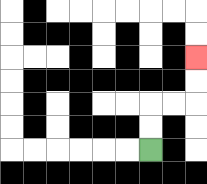{'start': '[6, 6]', 'end': '[8, 2]', 'path_directions': 'U,U,R,R,U,U', 'path_coordinates': '[[6, 6], [6, 5], [6, 4], [7, 4], [8, 4], [8, 3], [8, 2]]'}